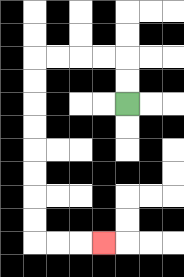{'start': '[5, 4]', 'end': '[4, 10]', 'path_directions': 'U,U,L,L,L,L,D,D,D,D,D,D,D,D,R,R,R', 'path_coordinates': '[[5, 4], [5, 3], [5, 2], [4, 2], [3, 2], [2, 2], [1, 2], [1, 3], [1, 4], [1, 5], [1, 6], [1, 7], [1, 8], [1, 9], [1, 10], [2, 10], [3, 10], [4, 10]]'}